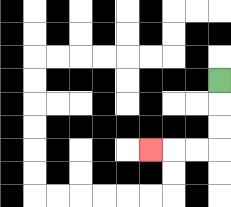{'start': '[9, 3]', 'end': '[6, 6]', 'path_directions': 'D,D,D,L,L,L', 'path_coordinates': '[[9, 3], [9, 4], [9, 5], [9, 6], [8, 6], [7, 6], [6, 6]]'}